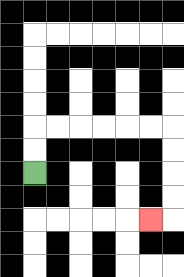{'start': '[1, 7]', 'end': '[6, 9]', 'path_directions': 'U,U,R,R,R,R,R,R,D,D,D,D,L', 'path_coordinates': '[[1, 7], [1, 6], [1, 5], [2, 5], [3, 5], [4, 5], [5, 5], [6, 5], [7, 5], [7, 6], [7, 7], [7, 8], [7, 9], [6, 9]]'}